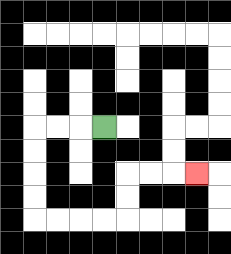{'start': '[4, 5]', 'end': '[8, 7]', 'path_directions': 'L,L,L,D,D,D,D,R,R,R,R,U,U,R,R,R', 'path_coordinates': '[[4, 5], [3, 5], [2, 5], [1, 5], [1, 6], [1, 7], [1, 8], [1, 9], [2, 9], [3, 9], [4, 9], [5, 9], [5, 8], [5, 7], [6, 7], [7, 7], [8, 7]]'}